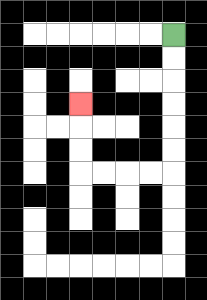{'start': '[7, 1]', 'end': '[3, 4]', 'path_directions': 'D,D,D,D,D,D,L,L,L,L,U,U,U', 'path_coordinates': '[[7, 1], [7, 2], [7, 3], [7, 4], [7, 5], [7, 6], [7, 7], [6, 7], [5, 7], [4, 7], [3, 7], [3, 6], [3, 5], [3, 4]]'}